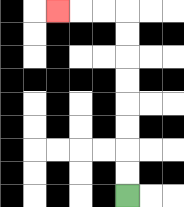{'start': '[5, 8]', 'end': '[2, 0]', 'path_directions': 'U,U,U,U,U,U,U,U,L,L,L', 'path_coordinates': '[[5, 8], [5, 7], [5, 6], [5, 5], [5, 4], [5, 3], [5, 2], [5, 1], [5, 0], [4, 0], [3, 0], [2, 0]]'}